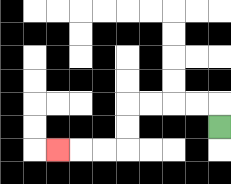{'start': '[9, 5]', 'end': '[2, 6]', 'path_directions': 'U,L,L,L,L,D,D,L,L,L', 'path_coordinates': '[[9, 5], [9, 4], [8, 4], [7, 4], [6, 4], [5, 4], [5, 5], [5, 6], [4, 6], [3, 6], [2, 6]]'}